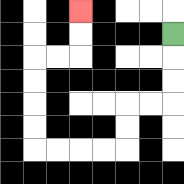{'start': '[7, 1]', 'end': '[3, 0]', 'path_directions': 'D,D,D,L,L,D,D,L,L,L,L,U,U,U,U,R,R,U,U', 'path_coordinates': '[[7, 1], [7, 2], [7, 3], [7, 4], [6, 4], [5, 4], [5, 5], [5, 6], [4, 6], [3, 6], [2, 6], [1, 6], [1, 5], [1, 4], [1, 3], [1, 2], [2, 2], [3, 2], [3, 1], [3, 0]]'}